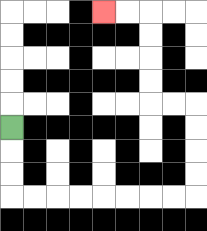{'start': '[0, 5]', 'end': '[4, 0]', 'path_directions': 'D,D,D,R,R,R,R,R,R,R,R,U,U,U,U,L,L,U,U,U,U,L,L', 'path_coordinates': '[[0, 5], [0, 6], [0, 7], [0, 8], [1, 8], [2, 8], [3, 8], [4, 8], [5, 8], [6, 8], [7, 8], [8, 8], [8, 7], [8, 6], [8, 5], [8, 4], [7, 4], [6, 4], [6, 3], [6, 2], [6, 1], [6, 0], [5, 0], [4, 0]]'}